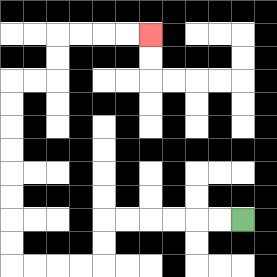{'start': '[10, 9]', 'end': '[6, 1]', 'path_directions': 'L,L,L,L,L,L,D,D,L,L,L,L,U,U,U,U,U,U,U,U,R,R,U,U,R,R,R,R', 'path_coordinates': '[[10, 9], [9, 9], [8, 9], [7, 9], [6, 9], [5, 9], [4, 9], [4, 10], [4, 11], [3, 11], [2, 11], [1, 11], [0, 11], [0, 10], [0, 9], [0, 8], [0, 7], [0, 6], [0, 5], [0, 4], [0, 3], [1, 3], [2, 3], [2, 2], [2, 1], [3, 1], [4, 1], [5, 1], [6, 1]]'}